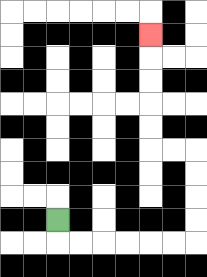{'start': '[2, 9]', 'end': '[6, 1]', 'path_directions': 'D,R,R,R,R,R,R,U,U,U,U,L,L,U,U,U,U,U', 'path_coordinates': '[[2, 9], [2, 10], [3, 10], [4, 10], [5, 10], [6, 10], [7, 10], [8, 10], [8, 9], [8, 8], [8, 7], [8, 6], [7, 6], [6, 6], [6, 5], [6, 4], [6, 3], [6, 2], [6, 1]]'}